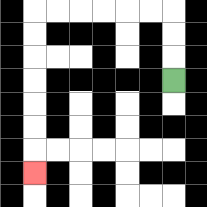{'start': '[7, 3]', 'end': '[1, 7]', 'path_directions': 'U,U,U,L,L,L,L,L,L,D,D,D,D,D,D,D', 'path_coordinates': '[[7, 3], [7, 2], [7, 1], [7, 0], [6, 0], [5, 0], [4, 0], [3, 0], [2, 0], [1, 0], [1, 1], [1, 2], [1, 3], [1, 4], [1, 5], [1, 6], [1, 7]]'}